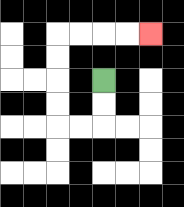{'start': '[4, 3]', 'end': '[6, 1]', 'path_directions': 'D,D,L,L,U,U,U,U,R,R,R,R', 'path_coordinates': '[[4, 3], [4, 4], [4, 5], [3, 5], [2, 5], [2, 4], [2, 3], [2, 2], [2, 1], [3, 1], [4, 1], [5, 1], [6, 1]]'}